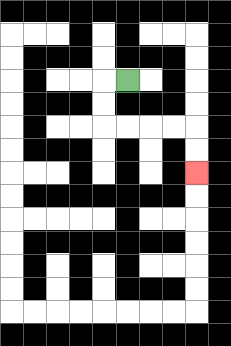{'start': '[5, 3]', 'end': '[8, 7]', 'path_directions': 'L,D,D,R,R,R,R,D,D', 'path_coordinates': '[[5, 3], [4, 3], [4, 4], [4, 5], [5, 5], [6, 5], [7, 5], [8, 5], [8, 6], [8, 7]]'}